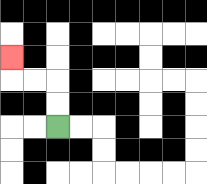{'start': '[2, 5]', 'end': '[0, 2]', 'path_directions': 'U,U,L,L,U', 'path_coordinates': '[[2, 5], [2, 4], [2, 3], [1, 3], [0, 3], [0, 2]]'}